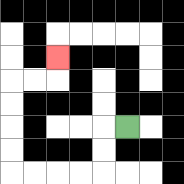{'start': '[5, 5]', 'end': '[2, 2]', 'path_directions': 'L,D,D,L,L,L,L,U,U,U,U,R,R,U', 'path_coordinates': '[[5, 5], [4, 5], [4, 6], [4, 7], [3, 7], [2, 7], [1, 7], [0, 7], [0, 6], [0, 5], [0, 4], [0, 3], [1, 3], [2, 3], [2, 2]]'}